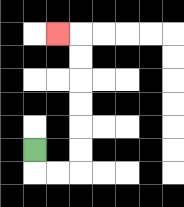{'start': '[1, 6]', 'end': '[2, 1]', 'path_directions': 'D,R,R,U,U,U,U,U,U,L', 'path_coordinates': '[[1, 6], [1, 7], [2, 7], [3, 7], [3, 6], [3, 5], [3, 4], [3, 3], [3, 2], [3, 1], [2, 1]]'}